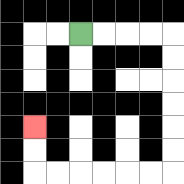{'start': '[3, 1]', 'end': '[1, 5]', 'path_directions': 'R,R,R,R,D,D,D,D,D,D,L,L,L,L,L,L,U,U', 'path_coordinates': '[[3, 1], [4, 1], [5, 1], [6, 1], [7, 1], [7, 2], [7, 3], [7, 4], [7, 5], [7, 6], [7, 7], [6, 7], [5, 7], [4, 7], [3, 7], [2, 7], [1, 7], [1, 6], [1, 5]]'}